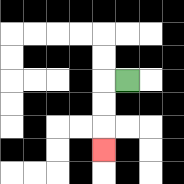{'start': '[5, 3]', 'end': '[4, 6]', 'path_directions': 'L,D,D,D', 'path_coordinates': '[[5, 3], [4, 3], [4, 4], [4, 5], [4, 6]]'}